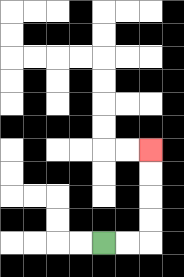{'start': '[4, 10]', 'end': '[6, 6]', 'path_directions': 'R,R,U,U,U,U', 'path_coordinates': '[[4, 10], [5, 10], [6, 10], [6, 9], [6, 8], [6, 7], [6, 6]]'}